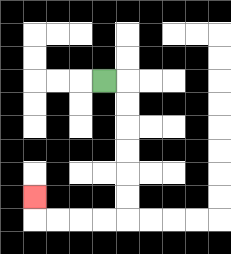{'start': '[4, 3]', 'end': '[1, 8]', 'path_directions': 'R,D,D,D,D,D,D,L,L,L,L,U', 'path_coordinates': '[[4, 3], [5, 3], [5, 4], [5, 5], [5, 6], [5, 7], [5, 8], [5, 9], [4, 9], [3, 9], [2, 9], [1, 9], [1, 8]]'}